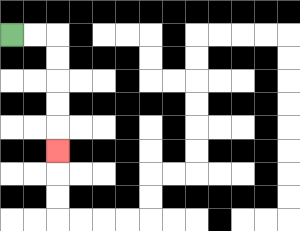{'start': '[0, 1]', 'end': '[2, 6]', 'path_directions': 'R,R,D,D,D,D,D', 'path_coordinates': '[[0, 1], [1, 1], [2, 1], [2, 2], [2, 3], [2, 4], [2, 5], [2, 6]]'}